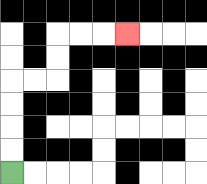{'start': '[0, 7]', 'end': '[5, 1]', 'path_directions': 'U,U,U,U,R,R,U,U,R,R,R', 'path_coordinates': '[[0, 7], [0, 6], [0, 5], [0, 4], [0, 3], [1, 3], [2, 3], [2, 2], [2, 1], [3, 1], [4, 1], [5, 1]]'}